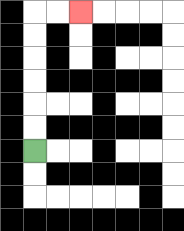{'start': '[1, 6]', 'end': '[3, 0]', 'path_directions': 'U,U,U,U,U,U,R,R', 'path_coordinates': '[[1, 6], [1, 5], [1, 4], [1, 3], [1, 2], [1, 1], [1, 0], [2, 0], [3, 0]]'}